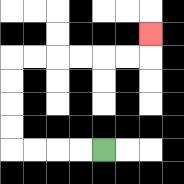{'start': '[4, 6]', 'end': '[6, 1]', 'path_directions': 'L,L,L,L,U,U,U,U,R,R,R,R,R,R,U', 'path_coordinates': '[[4, 6], [3, 6], [2, 6], [1, 6], [0, 6], [0, 5], [0, 4], [0, 3], [0, 2], [1, 2], [2, 2], [3, 2], [4, 2], [5, 2], [6, 2], [6, 1]]'}